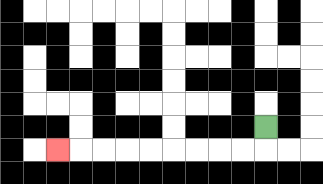{'start': '[11, 5]', 'end': '[2, 6]', 'path_directions': 'D,L,L,L,L,L,L,L,L,L', 'path_coordinates': '[[11, 5], [11, 6], [10, 6], [9, 6], [8, 6], [7, 6], [6, 6], [5, 6], [4, 6], [3, 6], [2, 6]]'}